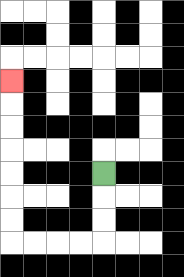{'start': '[4, 7]', 'end': '[0, 3]', 'path_directions': 'D,D,D,L,L,L,L,U,U,U,U,U,U,U', 'path_coordinates': '[[4, 7], [4, 8], [4, 9], [4, 10], [3, 10], [2, 10], [1, 10], [0, 10], [0, 9], [0, 8], [0, 7], [0, 6], [0, 5], [0, 4], [0, 3]]'}